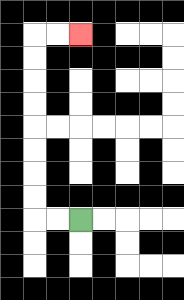{'start': '[3, 9]', 'end': '[3, 1]', 'path_directions': 'L,L,U,U,U,U,U,U,U,U,R,R', 'path_coordinates': '[[3, 9], [2, 9], [1, 9], [1, 8], [1, 7], [1, 6], [1, 5], [1, 4], [1, 3], [1, 2], [1, 1], [2, 1], [3, 1]]'}